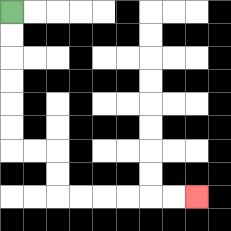{'start': '[0, 0]', 'end': '[8, 8]', 'path_directions': 'D,D,D,D,D,D,R,R,D,D,R,R,R,R,R,R', 'path_coordinates': '[[0, 0], [0, 1], [0, 2], [0, 3], [0, 4], [0, 5], [0, 6], [1, 6], [2, 6], [2, 7], [2, 8], [3, 8], [4, 8], [5, 8], [6, 8], [7, 8], [8, 8]]'}